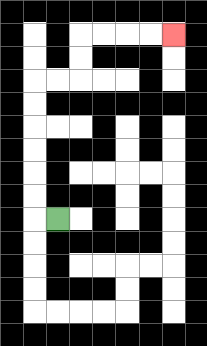{'start': '[2, 9]', 'end': '[7, 1]', 'path_directions': 'L,U,U,U,U,U,U,R,R,U,U,R,R,R,R', 'path_coordinates': '[[2, 9], [1, 9], [1, 8], [1, 7], [1, 6], [1, 5], [1, 4], [1, 3], [2, 3], [3, 3], [3, 2], [3, 1], [4, 1], [5, 1], [6, 1], [7, 1]]'}